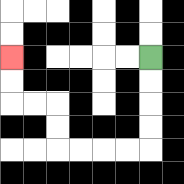{'start': '[6, 2]', 'end': '[0, 2]', 'path_directions': 'D,D,D,D,L,L,L,L,U,U,L,L,U,U', 'path_coordinates': '[[6, 2], [6, 3], [6, 4], [6, 5], [6, 6], [5, 6], [4, 6], [3, 6], [2, 6], [2, 5], [2, 4], [1, 4], [0, 4], [0, 3], [0, 2]]'}